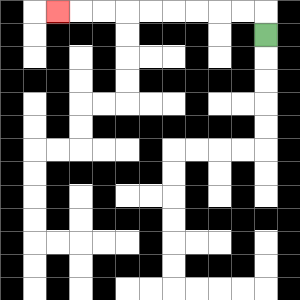{'start': '[11, 1]', 'end': '[2, 0]', 'path_directions': 'U,L,L,L,L,L,L,L,L,L', 'path_coordinates': '[[11, 1], [11, 0], [10, 0], [9, 0], [8, 0], [7, 0], [6, 0], [5, 0], [4, 0], [3, 0], [2, 0]]'}